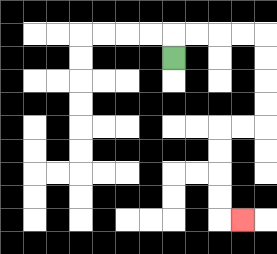{'start': '[7, 2]', 'end': '[10, 9]', 'path_directions': 'U,R,R,R,R,D,D,D,D,L,L,D,D,D,D,R', 'path_coordinates': '[[7, 2], [7, 1], [8, 1], [9, 1], [10, 1], [11, 1], [11, 2], [11, 3], [11, 4], [11, 5], [10, 5], [9, 5], [9, 6], [9, 7], [9, 8], [9, 9], [10, 9]]'}